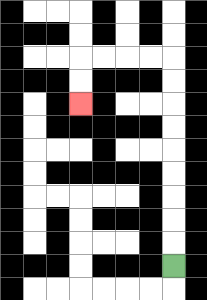{'start': '[7, 11]', 'end': '[3, 4]', 'path_directions': 'U,U,U,U,U,U,U,U,U,L,L,L,L,D,D', 'path_coordinates': '[[7, 11], [7, 10], [7, 9], [7, 8], [7, 7], [7, 6], [7, 5], [7, 4], [7, 3], [7, 2], [6, 2], [5, 2], [4, 2], [3, 2], [3, 3], [3, 4]]'}